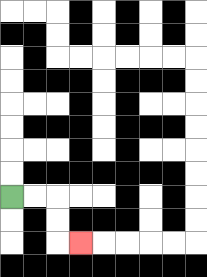{'start': '[0, 8]', 'end': '[3, 10]', 'path_directions': 'R,R,D,D,R', 'path_coordinates': '[[0, 8], [1, 8], [2, 8], [2, 9], [2, 10], [3, 10]]'}